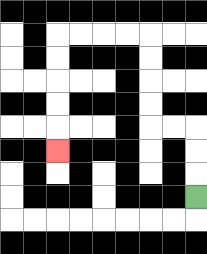{'start': '[8, 8]', 'end': '[2, 6]', 'path_directions': 'U,U,U,L,L,U,U,U,U,L,L,L,L,D,D,D,D,D', 'path_coordinates': '[[8, 8], [8, 7], [8, 6], [8, 5], [7, 5], [6, 5], [6, 4], [6, 3], [6, 2], [6, 1], [5, 1], [4, 1], [3, 1], [2, 1], [2, 2], [2, 3], [2, 4], [2, 5], [2, 6]]'}